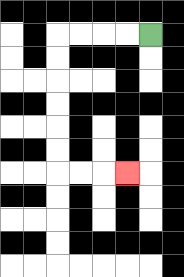{'start': '[6, 1]', 'end': '[5, 7]', 'path_directions': 'L,L,L,L,D,D,D,D,D,D,R,R,R', 'path_coordinates': '[[6, 1], [5, 1], [4, 1], [3, 1], [2, 1], [2, 2], [2, 3], [2, 4], [2, 5], [2, 6], [2, 7], [3, 7], [4, 7], [5, 7]]'}